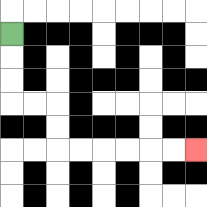{'start': '[0, 1]', 'end': '[8, 6]', 'path_directions': 'D,D,D,R,R,D,D,R,R,R,R,R,R', 'path_coordinates': '[[0, 1], [0, 2], [0, 3], [0, 4], [1, 4], [2, 4], [2, 5], [2, 6], [3, 6], [4, 6], [5, 6], [6, 6], [7, 6], [8, 6]]'}